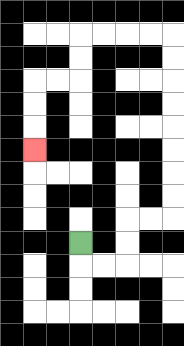{'start': '[3, 10]', 'end': '[1, 6]', 'path_directions': 'D,R,R,U,U,R,R,U,U,U,U,U,U,U,U,L,L,L,L,D,D,L,L,D,D,D', 'path_coordinates': '[[3, 10], [3, 11], [4, 11], [5, 11], [5, 10], [5, 9], [6, 9], [7, 9], [7, 8], [7, 7], [7, 6], [7, 5], [7, 4], [7, 3], [7, 2], [7, 1], [6, 1], [5, 1], [4, 1], [3, 1], [3, 2], [3, 3], [2, 3], [1, 3], [1, 4], [1, 5], [1, 6]]'}